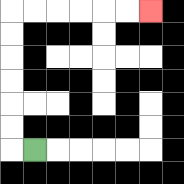{'start': '[1, 6]', 'end': '[6, 0]', 'path_directions': 'L,U,U,U,U,U,U,R,R,R,R,R,R', 'path_coordinates': '[[1, 6], [0, 6], [0, 5], [0, 4], [0, 3], [0, 2], [0, 1], [0, 0], [1, 0], [2, 0], [3, 0], [4, 0], [5, 0], [6, 0]]'}